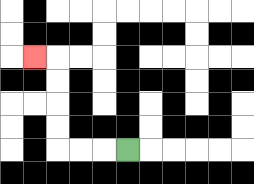{'start': '[5, 6]', 'end': '[1, 2]', 'path_directions': 'L,L,L,U,U,U,U,L', 'path_coordinates': '[[5, 6], [4, 6], [3, 6], [2, 6], [2, 5], [2, 4], [2, 3], [2, 2], [1, 2]]'}